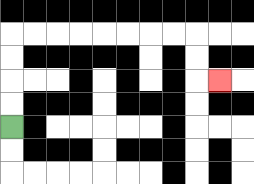{'start': '[0, 5]', 'end': '[9, 3]', 'path_directions': 'U,U,U,U,R,R,R,R,R,R,R,R,D,D,R', 'path_coordinates': '[[0, 5], [0, 4], [0, 3], [0, 2], [0, 1], [1, 1], [2, 1], [3, 1], [4, 1], [5, 1], [6, 1], [7, 1], [8, 1], [8, 2], [8, 3], [9, 3]]'}